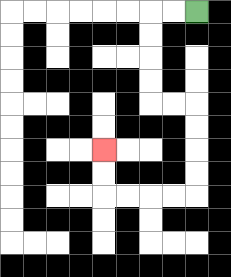{'start': '[8, 0]', 'end': '[4, 6]', 'path_directions': 'L,L,D,D,D,D,R,R,D,D,D,D,L,L,L,L,U,U', 'path_coordinates': '[[8, 0], [7, 0], [6, 0], [6, 1], [6, 2], [6, 3], [6, 4], [7, 4], [8, 4], [8, 5], [8, 6], [8, 7], [8, 8], [7, 8], [6, 8], [5, 8], [4, 8], [4, 7], [4, 6]]'}